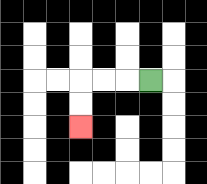{'start': '[6, 3]', 'end': '[3, 5]', 'path_directions': 'L,L,L,D,D', 'path_coordinates': '[[6, 3], [5, 3], [4, 3], [3, 3], [3, 4], [3, 5]]'}